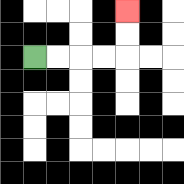{'start': '[1, 2]', 'end': '[5, 0]', 'path_directions': 'R,R,R,R,U,U', 'path_coordinates': '[[1, 2], [2, 2], [3, 2], [4, 2], [5, 2], [5, 1], [5, 0]]'}